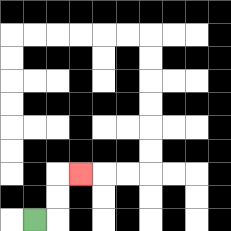{'start': '[1, 9]', 'end': '[3, 7]', 'path_directions': 'R,U,U,R', 'path_coordinates': '[[1, 9], [2, 9], [2, 8], [2, 7], [3, 7]]'}